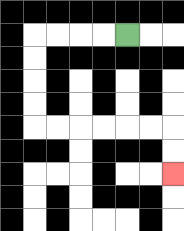{'start': '[5, 1]', 'end': '[7, 7]', 'path_directions': 'L,L,L,L,D,D,D,D,R,R,R,R,R,R,D,D', 'path_coordinates': '[[5, 1], [4, 1], [3, 1], [2, 1], [1, 1], [1, 2], [1, 3], [1, 4], [1, 5], [2, 5], [3, 5], [4, 5], [5, 5], [6, 5], [7, 5], [7, 6], [7, 7]]'}